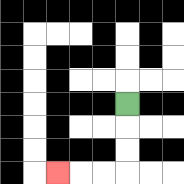{'start': '[5, 4]', 'end': '[2, 7]', 'path_directions': 'D,D,D,L,L,L', 'path_coordinates': '[[5, 4], [5, 5], [5, 6], [5, 7], [4, 7], [3, 7], [2, 7]]'}